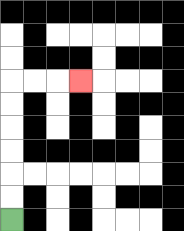{'start': '[0, 9]', 'end': '[3, 3]', 'path_directions': 'U,U,U,U,U,U,R,R,R', 'path_coordinates': '[[0, 9], [0, 8], [0, 7], [0, 6], [0, 5], [0, 4], [0, 3], [1, 3], [2, 3], [3, 3]]'}